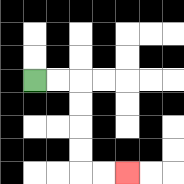{'start': '[1, 3]', 'end': '[5, 7]', 'path_directions': 'R,R,D,D,D,D,R,R', 'path_coordinates': '[[1, 3], [2, 3], [3, 3], [3, 4], [3, 5], [3, 6], [3, 7], [4, 7], [5, 7]]'}